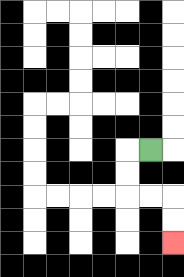{'start': '[6, 6]', 'end': '[7, 10]', 'path_directions': 'L,D,D,R,R,D,D', 'path_coordinates': '[[6, 6], [5, 6], [5, 7], [5, 8], [6, 8], [7, 8], [7, 9], [7, 10]]'}